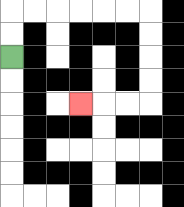{'start': '[0, 2]', 'end': '[3, 4]', 'path_directions': 'U,U,R,R,R,R,R,R,D,D,D,D,L,L,L', 'path_coordinates': '[[0, 2], [0, 1], [0, 0], [1, 0], [2, 0], [3, 0], [4, 0], [5, 0], [6, 0], [6, 1], [6, 2], [6, 3], [6, 4], [5, 4], [4, 4], [3, 4]]'}